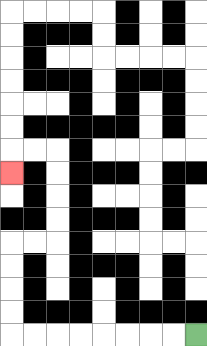{'start': '[8, 14]', 'end': '[0, 7]', 'path_directions': 'L,L,L,L,L,L,L,L,U,U,U,U,R,R,U,U,U,U,L,L,D', 'path_coordinates': '[[8, 14], [7, 14], [6, 14], [5, 14], [4, 14], [3, 14], [2, 14], [1, 14], [0, 14], [0, 13], [0, 12], [0, 11], [0, 10], [1, 10], [2, 10], [2, 9], [2, 8], [2, 7], [2, 6], [1, 6], [0, 6], [0, 7]]'}